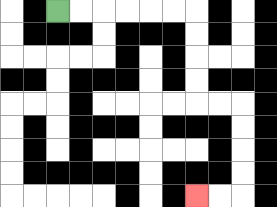{'start': '[2, 0]', 'end': '[8, 8]', 'path_directions': 'R,R,R,R,R,R,D,D,D,D,R,R,D,D,D,D,L,L', 'path_coordinates': '[[2, 0], [3, 0], [4, 0], [5, 0], [6, 0], [7, 0], [8, 0], [8, 1], [8, 2], [8, 3], [8, 4], [9, 4], [10, 4], [10, 5], [10, 6], [10, 7], [10, 8], [9, 8], [8, 8]]'}